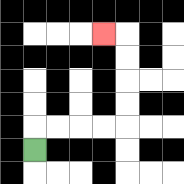{'start': '[1, 6]', 'end': '[4, 1]', 'path_directions': 'U,R,R,R,R,U,U,U,U,L', 'path_coordinates': '[[1, 6], [1, 5], [2, 5], [3, 5], [4, 5], [5, 5], [5, 4], [5, 3], [5, 2], [5, 1], [4, 1]]'}